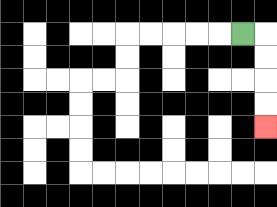{'start': '[10, 1]', 'end': '[11, 5]', 'path_directions': 'R,D,D,D,D', 'path_coordinates': '[[10, 1], [11, 1], [11, 2], [11, 3], [11, 4], [11, 5]]'}